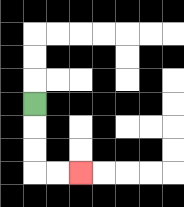{'start': '[1, 4]', 'end': '[3, 7]', 'path_directions': 'D,D,D,R,R', 'path_coordinates': '[[1, 4], [1, 5], [1, 6], [1, 7], [2, 7], [3, 7]]'}